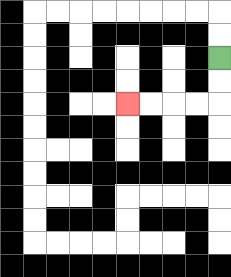{'start': '[9, 2]', 'end': '[5, 4]', 'path_directions': 'D,D,L,L,L,L', 'path_coordinates': '[[9, 2], [9, 3], [9, 4], [8, 4], [7, 4], [6, 4], [5, 4]]'}